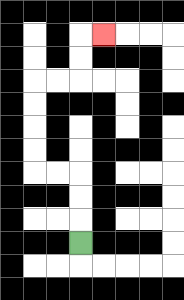{'start': '[3, 10]', 'end': '[4, 1]', 'path_directions': 'U,U,U,L,L,U,U,U,U,R,R,U,U,R', 'path_coordinates': '[[3, 10], [3, 9], [3, 8], [3, 7], [2, 7], [1, 7], [1, 6], [1, 5], [1, 4], [1, 3], [2, 3], [3, 3], [3, 2], [3, 1], [4, 1]]'}